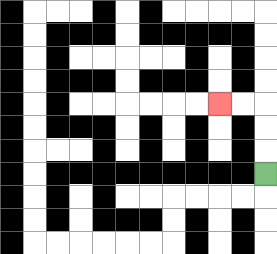{'start': '[11, 7]', 'end': '[9, 4]', 'path_directions': 'U,U,U,L,L', 'path_coordinates': '[[11, 7], [11, 6], [11, 5], [11, 4], [10, 4], [9, 4]]'}